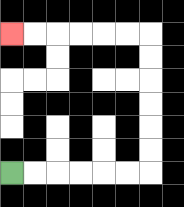{'start': '[0, 7]', 'end': '[0, 1]', 'path_directions': 'R,R,R,R,R,R,U,U,U,U,U,U,L,L,L,L,L,L', 'path_coordinates': '[[0, 7], [1, 7], [2, 7], [3, 7], [4, 7], [5, 7], [6, 7], [6, 6], [6, 5], [6, 4], [6, 3], [6, 2], [6, 1], [5, 1], [4, 1], [3, 1], [2, 1], [1, 1], [0, 1]]'}